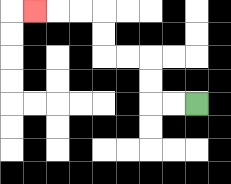{'start': '[8, 4]', 'end': '[1, 0]', 'path_directions': 'L,L,U,U,L,L,U,U,L,L,L', 'path_coordinates': '[[8, 4], [7, 4], [6, 4], [6, 3], [6, 2], [5, 2], [4, 2], [4, 1], [4, 0], [3, 0], [2, 0], [1, 0]]'}